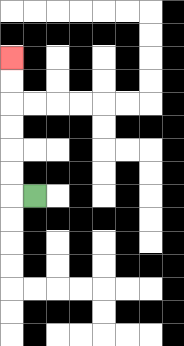{'start': '[1, 8]', 'end': '[0, 2]', 'path_directions': 'L,U,U,U,U,U,U', 'path_coordinates': '[[1, 8], [0, 8], [0, 7], [0, 6], [0, 5], [0, 4], [0, 3], [0, 2]]'}